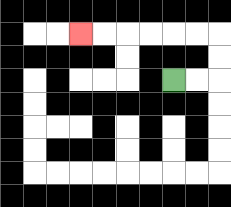{'start': '[7, 3]', 'end': '[3, 1]', 'path_directions': 'R,R,U,U,L,L,L,L,L,L', 'path_coordinates': '[[7, 3], [8, 3], [9, 3], [9, 2], [9, 1], [8, 1], [7, 1], [6, 1], [5, 1], [4, 1], [3, 1]]'}